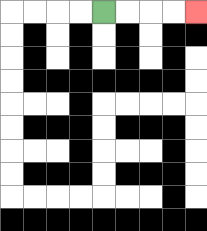{'start': '[4, 0]', 'end': '[8, 0]', 'path_directions': 'R,R,R,R', 'path_coordinates': '[[4, 0], [5, 0], [6, 0], [7, 0], [8, 0]]'}